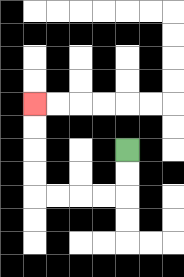{'start': '[5, 6]', 'end': '[1, 4]', 'path_directions': 'D,D,L,L,L,L,U,U,U,U', 'path_coordinates': '[[5, 6], [5, 7], [5, 8], [4, 8], [3, 8], [2, 8], [1, 8], [1, 7], [1, 6], [1, 5], [1, 4]]'}